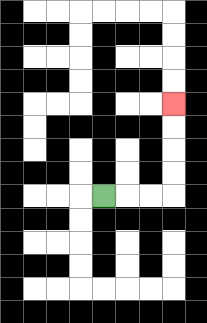{'start': '[4, 8]', 'end': '[7, 4]', 'path_directions': 'R,R,R,U,U,U,U', 'path_coordinates': '[[4, 8], [5, 8], [6, 8], [7, 8], [7, 7], [7, 6], [7, 5], [7, 4]]'}